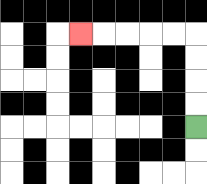{'start': '[8, 5]', 'end': '[3, 1]', 'path_directions': 'U,U,U,U,L,L,L,L,L', 'path_coordinates': '[[8, 5], [8, 4], [8, 3], [8, 2], [8, 1], [7, 1], [6, 1], [5, 1], [4, 1], [3, 1]]'}